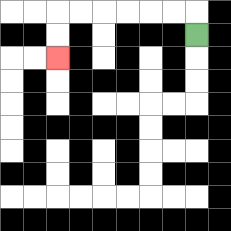{'start': '[8, 1]', 'end': '[2, 2]', 'path_directions': 'U,L,L,L,L,L,L,D,D', 'path_coordinates': '[[8, 1], [8, 0], [7, 0], [6, 0], [5, 0], [4, 0], [3, 0], [2, 0], [2, 1], [2, 2]]'}